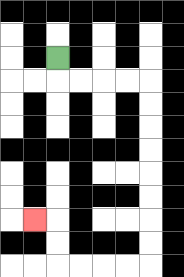{'start': '[2, 2]', 'end': '[1, 9]', 'path_directions': 'D,R,R,R,R,D,D,D,D,D,D,D,D,L,L,L,L,U,U,L', 'path_coordinates': '[[2, 2], [2, 3], [3, 3], [4, 3], [5, 3], [6, 3], [6, 4], [6, 5], [6, 6], [6, 7], [6, 8], [6, 9], [6, 10], [6, 11], [5, 11], [4, 11], [3, 11], [2, 11], [2, 10], [2, 9], [1, 9]]'}